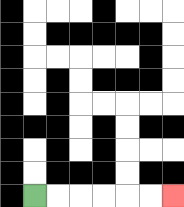{'start': '[1, 8]', 'end': '[7, 8]', 'path_directions': 'R,R,R,R,R,R', 'path_coordinates': '[[1, 8], [2, 8], [3, 8], [4, 8], [5, 8], [6, 8], [7, 8]]'}